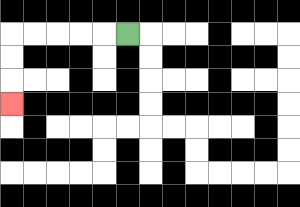{'start': '[5, 1]', 'end': '[0, 4]', 'path_directions': 'L,L,L,L,L,D,D,D', 'path_coordinates': '[[5, 1], [4, 1], [3, 1], [2, 1], [1, 1], [0, 1], [0, 2], [0, 3], [0, 4]]'}